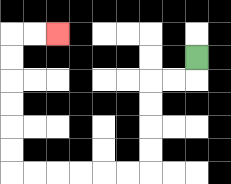{'start': '[8, 2]', 'end': '[2, 1]', 'path_directions': 'D,L,L,D,D,D,D,L,L,L,L,L,L,U,U,U,U,U,U,R,R', 'path_coordinates': '[[8, 2], [8, 3], [7, 3], [6, 3], [6, 4], [6, 5], [6, 6], [6, 7], [5, 7], [4, 7], [3, 7], [2, 7], [1, 7], [0, 7], [0, 6], [0, 5], [0, 4], [0, 3], [0, 2], [0, 1], [1, 1], [2, 1]]'}